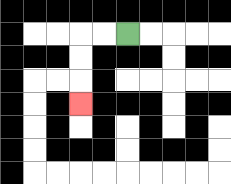{'start': '[5, 1]', 'end': '[3, 4]', 'path_directions': 'L,L,D,D,D', 'path_coordinates': '[[5, 1], [4, 1], [3, 1], [3, 2], [3, 3], [3, 4]]'}